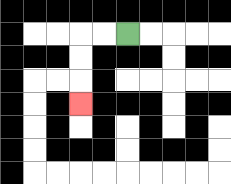{'start': '[5, 1]', 'end': '[3, 4]', 'path_directions': 'L,L,D,D,D', 'path_coordinates': '[[5, 1], [4, 1], [3, 1], [3, 2], [3, 3], [3, 4]]'}